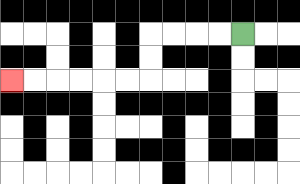{'start': '[10, 1]', 'end': '[0, 3]', 'path_directions': 'L,L,L,L,D,D,L,L,L,L,L,L', 'path_coordinates': '[[10, 1], [9, 1], [8, 1], [7, 1], [6, 1], [6, 2], [6, 3], [5, 3], [4, 3], [3, 3], [2, 3], [1, 3], [0, 3]]'}